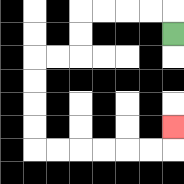{'start': '[7, 1]', 'end': '[7, 5]', 'path_directions': 'U,L,L,L,L,D,D,L,L,D,D,D,D,R,R,R,R,R,R,U', 'path_coordinates': '[[7, 1], [7, 0], [6, 0], [5, 0], [4, 0], [3, 0], [3, 1], [3, 2], [2, 2], [1, 2], [1, 3], [1, 4], [1, 5], [1, 6], [2, 6], [3, 6], [4, 6], [5, 6], [6, 6], [7, 6], [7, 5]]'}